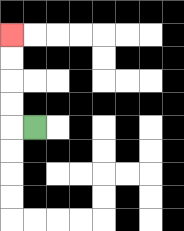{'start': '[1, 5]', 'end': '[0, 1]', 'path_directions': 'L,U,U,U,U', 'path_coordinates': '[[1, 5], [0, 5], [0, 4], [0, 3], [0, 2], [0, 1]]'}